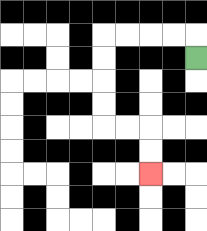{'start': '[8, 2]', 'end': '[6, 7]', 'path_directions': 'U,L,L,L,L,D,D,D,D,R,R,D,D', 'path_coordinates': '[[8, 2], [8, 1], [7, 1], [6, 1], [5, 1], [4, 1], [4, 2], [4, 3], [4, 4], [4, 5], [5, 5], [6, 5], [6, 6], [6, 7]]'}